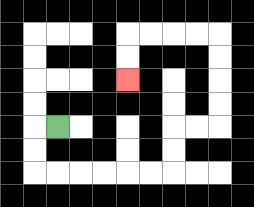{'start': '[2, 5]', 'end': '[5, 3]', 'path_directions': 'L,D,D,R,R,R,R,R,R,U,U,R,R,U,U,U,U,L,L,L,L,D,D', 'path_coordinates': '[[2, 5], [1, 5], [1, 6], [1, 7], [2, 7], [3, 7], [4, 7], [5, 7], [6, 7], [7, 7], [7, 6], [7, 5], [8, 5], [9, 5], [9, 4], [9, 3], [9, 2], [9, 1], [8, 1], [7, 1], [6, 1], [5, 1], [5, 2], [5, 3]]'}